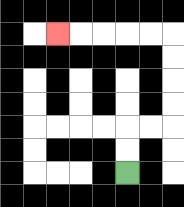{'start': '[5, 7]', 'end': '[2, 1]', 'path_directions': 'U,U,R,R,U,U,U,U,L,L,L,L,L', 'path_coordinates': '[[5, 7], [5, 6], [5, 5], [6, 5], [7, 5], [7, 4], [7, 3], [7, 2], [7, 1], [6, 1], [5, 1], [4, 1], [3, 1], [2, 1]]'}